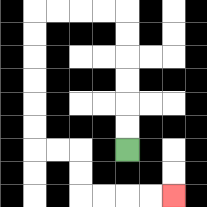{'start': '[5, 6]', 'end': '[7, 8]', 'path_directions': 'U,U,U,U,U,U,L,L,L,L,D,D,D,D,D,D,R,R,D,D,R,R,R,R', 'path_coordinates': '[[5, 6], [5, 5], [5, 4], [5, 3], [5, 2], [5, 1], [5, 0], [4, 0], [3, 0], [2, 0], [1, 0], [1, 1], [1, 2], [1, 3], [1, 4], [1, 5], [1, 6], [2, 6], [3, 6], [3, 7], [3, 8], [4, 8], [5, 8], [6, 8], [7, 8]]'}